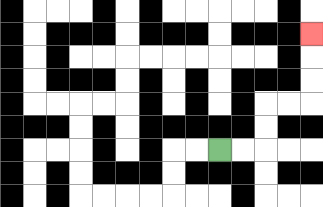{'start': '[9, 6]', 'end': '[13, 1]', 'path_directions': 'R,R,U,U,R,R,U,U,U', 'path_coordinates': '[[9, 6], [10, 6], [11, 6], [11, 5], [11, 4], [12, 4], [13, 4], [13, 3], [13, 2], [13, 1]]'}